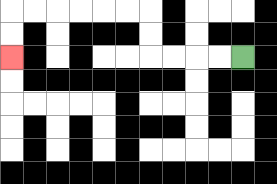{'start': '[10, 2]', 'end': '[0, 2]', 'path_directions': 'L,L,L,L,U,U,L,L,L,L,L,L,D,D', 'path_coordinates': '[[10, 2], [9, 2], [8, 2], [7, 2], [6, 2], [6, 1], [6, 0], [5, 0], [4, 0], [3, 0], [2, 0], [1, 0], [0, 0], [0, 1], [0, 2]]'}